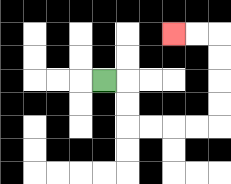{'start': '[4, 3]', 'end': '[7, 1]', 'path_directions': 'R,D,D,R,R,R,R,U,U,U,U,L,L', 'path_coordinates': '[[4, 3], [5, 3], [5, 4], [5, 5], [6, 5], [7, 5], [8, 5], [9, 5], [9, 4], [9, 3], [9, 2], [9, 1], [8, 1], [7, 1]]'}